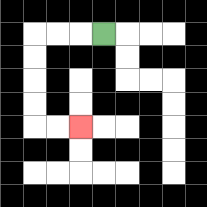{'start': '[4, 1]', 'end': '[3, 5]', 'path_directions': 'L,L,L,D,D,D,D,R,R', 'path_coordinates': '[[4, 1], [3, 1], [2, 1], [1, 1], [1, 2], [1, 3], [1, 4], [1, 5], [2, 5], [3, 5]]'}